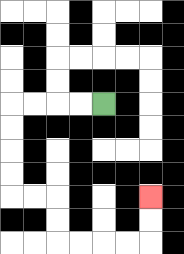{'start': '[4, 4]', 'end': '[6, 8]', 'path_directions': 'L,L,L,L,D,D,D,D,R,R,D,D,R,R,R,R,U,U', 'path_coordinates': '[[4, 4], [3, 4], [2, 4], [1, 4], [0, 4], [0, 5], [0, 6], [0, 7], [0, 8], [1, 8], [2, 8], [2, 9], [2, 10], [3, 10], [4, 10], [5, 10], [6, 10], [6, 9], [6, 8]]'}